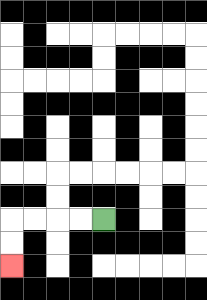{'start': '[4, 9]', 'end': '[0, 11]', 'path_directions': 'L,L,L,L,D,D', 'path_coordinates': '[[4, 9], [3, 9], [2, 9], [1, 9], [0, 9], [0, 10], [0, 11]]'}